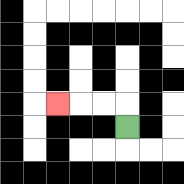{'start': '[5, 5]', 'end': '[2, 4]', 'path_directions': 'U,L,L,L', 'path_coordinates': '[[5, 5], [5, 4], [4, 4], [3, 4], [2, 4]]'}